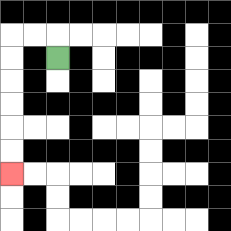{'start': '[2, 2]', 'end': '[0, 7]', 'path_directions': 'U,L,L,D,D,D,D,D,D', 'path_coordinates': '[[2, 2], [2, 1], [1, 1], [0, 1], [0, 2], [0, 3], [0, 4], [0, 5], [0, 6], [0, 7]]'}